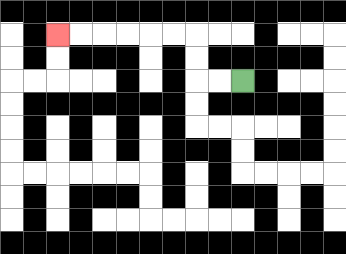{'start': '[10, 3]', 'end': '[2, 1]', 'path_directions': 'L,L,U,U,L,L,L,L,L,L', 'path_coordinates': '[[10, 3], [9, 3], [8, 3], [8, 2], [8, 1], [7, 1], [6, 1], [5, 1], [4, 1], [3, 1], [2, 1]]'}